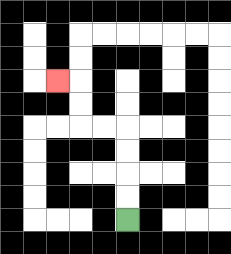{'start': '[5, 9]', 'end': '[2, 3]', 'path_directions': 'U,U,U,U,L,L,U,U,L', 'path_coordinates': '[[5, 9], [5, 8], [5, 7], [5, 6], [5, 5], [4, 5], [3, 5], [3, 4], [3, 3], [2, 3]]'}